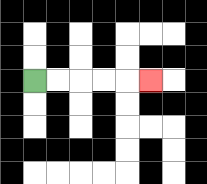{'start': '[1, 3]', 'end': '[6, 3]', 'path_directions': 'R,R,R,R,R', 'path_coordinates': '[[1, 3], [2, 3], [3, 3], [4, 3], [5, 3], [6, 3]]'}